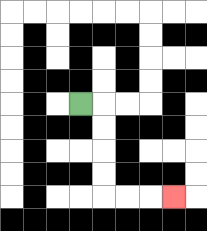{'start': '[3, 4]', 'end': '[7, 8]', 'path_directions': 'R,D,D,D,D,R,R,R', 'path_coordinates': '[[3, 4], [4, 4], [4, 5], [4, 6], [4, 7], [4, 8], [5, 8], [6, 8], [7, 8]]'}